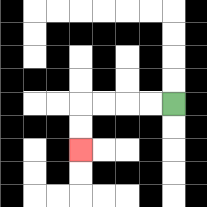{'start': '[7, 4]', 'end': '[3, 6]', 'path_directions': 'L,L,L,L,D,D', 'path_coordinates': '[[7, 4], [6, 4], [5, 4], [4, 4], [3, 4], [3, 5], [3, 6]]'}